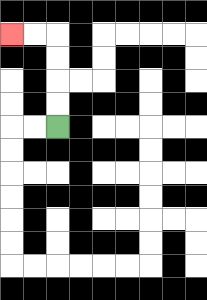{'start': '[2, 5]', 'end': '[0, 1]', 'path_directions': 'U,U,U,U,L,L', 'path_coordinates': '[[2, 5], [2, 4], [2, 3], [2, 2], [2, 1], [1, 1], [0, 1]]'}